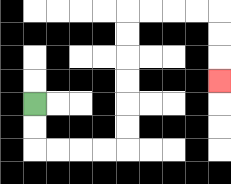{'start': '[1, 4]', 'end': '[9, 3]', 'path_directions': 'D,D,R,R,R,R,U,U,U,U,U,U,R,R,R,R,D,D,D', 'path_coordinates': '[[1, 4], [1, 5], [1, 6], [2, 6], [3, 6], [4, 6], [5, 6], [5, 5], [5, 4], [5, 3], [5, 2], [5, 1], [5, 0], [6, 0], [7, 0], [8, 0], [9, 0], [9, 1], [9, 2], [9, 3]]'}